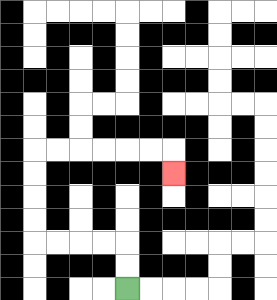{'start': '[5, 12]', 'end': '[7, 7]', 'path_directions': 'U,U,L,L,L,L,U,U,U,U,R,R,R,R,R,R,D', 'path_coordinates': '[[5, 12], [5, 11], [5, 10], [4, 10], [3, 10], [2, 10], [1, 10], [1, 9], [1, 8], [1, 7], [1, 6], [2, 6], [3, 6], [4, 6], [5, 6], [6, 6], [7, 6], [7, 7]]'}